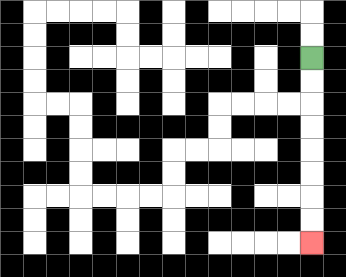{'start': '[13, 2]', 'end': '[13, 10]', 'path_directions': 'D,D,D,D,D,D,D,D', 'path_coordinates': '[[13, 2], [13, 3], [13, 4], [13, 5], [13, 6], [13, 7], [13, 8], [13, 9], [13, 10]]'}